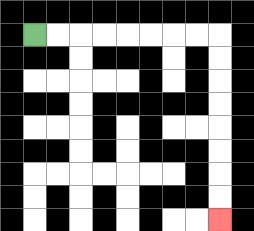{'start': '[1, 1]', 'end': '[9, 9]', 'path_directions': 'R,R,R,R,R,R,R,R,D,D,D,D,D,D,D,D', 'path_coordinates': '[[1, 1], [2, 1], [3, 1], [4, 1], [5, 1], [6, 1], [7, 1], [8, 1], [9, 1], [9, 2], [9, 3], [9, 4], [9, 5], [9, 6], [9, 7], [9, 8], [9, 9]]'}